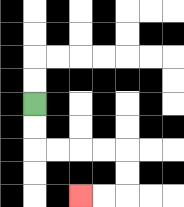{'start': '[1, 4]', 'end': '[3, 8]', 'path_directions': 'D,D,R,R,R,R,D,D,L,L', 'path_coordinates': '[[1, 4], [1, 5], [1, 6], [2, 6], [3, 6], [4, 6], [5, 6], [5, 7], [5, 8], [4, 8], [3, 8]]'}